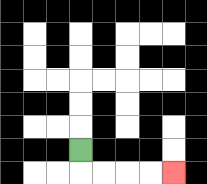{'start': '[3, 6]', 'end': '[7, 7]', 'path_directions': 'D,R,R,R,R', 'path_coordinates': '[[3, 6], [3, 7], [4, 7], [5, 7], [6, 7], [7, 7]]'}